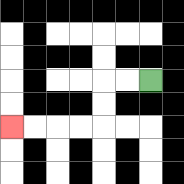{'start': '[6, 3]', 'end': '[0, 5]', 'path_directions': 'L,L,D,D,L,L,L,L', 'path_coordinates': '[[6, 3], [5, 3], [4, 3], [4, 4], [4, 5], [3, 5], [2, 5], [1, 5], [0, 5]]'}